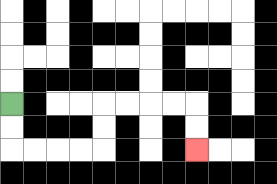{'start': '[0, 4]', 'end': '[8, 6]', 'path_directions': 'D,D,R,R,R,R,U,U,R,R,R,R,D,D', 'path_coordinates': '[[0, 4], [0, 5], [0, 6], [1, 6], [2, 6], [3, 6], [4, 6], [4, 5], [4, 4], [5, 4], [6, 4], [7, 4], [8, 4], [8, 5], [8, 6]]'}